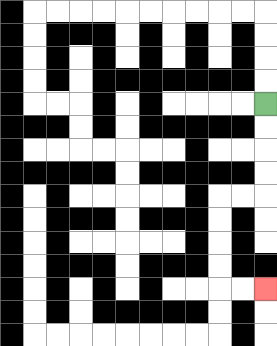{'start': '[11, 4]', 'end': '[11, 12]', 'path_directions': 'D,D,D,D,L,L,D,D,D,D,R,R', 'path_coordinates': '[[11, 4], [11, 5], [11, 6], [11, 7], [11, 8], [10, 8], [9, 8], [9, 9], [9, 10], [9, 11], [9, 12], [10, 12], [11, 12]]'}